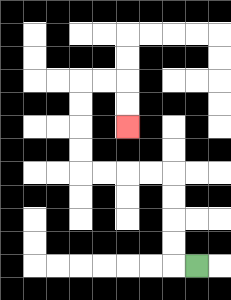{'start': '[8, 11]', 'end': '[5, 5]', 'path_directions': 'L,U,U,U,U,L,L,L,L,U,U,U,U,R,R,D,D', 'path_coordinates': '[[8, 11], [7, 11], [7, 10], [7, 9], [7, 8], [7, 7], [6, 7], [5, 7], [4, 7], [3, 7], [3, 6], [3, 5], [3, 4], [3, 3], [4, 3], [5, 3], [5, 4], [5, 5]]'}